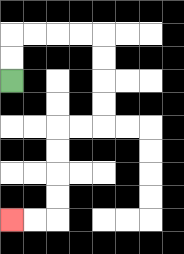{'start': '[0, 3]', 'end': '[0, 9]', 'path_directions': 'U,U,R,R,R,R,D,D,D,D,L,L,D,D,D,D,L,L', 'path_coordinates': '[[0, 3], [0, 2], [0, 1], [1, 1], [2, 1], [3, 1], [4, 1], [4, 2], [4, 3], [4, 4], [4, 5], [3, 5], [2, 5], [2, 6], [2, 7], [2, 8], [2, 9], [1, 9], [0, 9]]'}